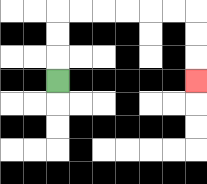{'start': '[2, 3]', 'end': '[8, 3]', 'path_directions': 'U,U,U,R,R,R,R,R,R,D,D,D', 'path_coordinates': '[[2, 3], [2, 2], [2, 1], [2, 0], [3, 0], [4, 0], [5, 0], [6, 0], [7, 0], [8, 0], [8, 1], [8, 2], [8, 3]]'}